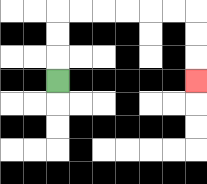{'start': '[2, 3]', 'end': '[8, 3]', 'path_directions': 'U,U,U,R,R,R,R,R,R,D,D,D', 'path_coordinates': '[[2, 3], [2, 2], [2, 1], [2, 0], [3, 0], [4, 0], [5, 0], [6, 0], [7, 0], [8, 0], [8, 1], [8, 2], [8, 3]]'}